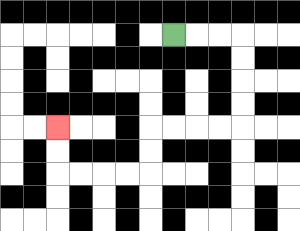{'start': '[7, 1]', 'end': '[2, 5]', 'path_directions': 'R,R,R,D,D,D,D,L,L,L,L,D,D,L,L,L,L,U,U', 'path_coordinates': '[[7, 1], [8, 1], [9, 1], [10, 1], [10, 2], [10, 3], [10, 4], [10, 5], [9, 5], [8, 5], [7, 5], [6, 5], [6, 6], [6, 7], [5, 7], [4, 7], [3, 7], [2, 7], [2, 6], [2, 5]]'}